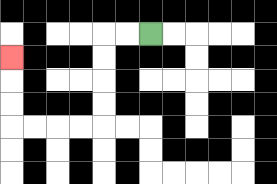{'start': '[6, 1]', 'end': '[0, 2]', 'path_directions': 'L,L,D,D,D,D,L,L,L,L,U,U,U', 'path_coordinates': '[[6, 1], [5, 1], [4, 1], [4, 2], [4, 3], [4, 4], [4, 5], [3, 5], [2, 5], [1, 5], [0, 5], [0, 4], [0, 3], [0, 2]]'}